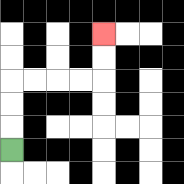{'start': '[0, 6]', 'end': '[4, 1]', 'path_directions': 'U,U,U,R,R,R,R,U,U', 'path_coordinates': '[[0, 6], [0, 5], [0, 4], [0, 3], [1, 3], [2, 3], [3, 3], [4, 3], [4, 2], [4, 1]]'}